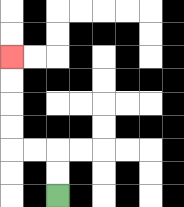{'start': '[2, 8]', 'end': '[0, 2]', 'path_directions': 'U,U,L,L,U,U,U,U', 'path_coordinates': '[[2, 8], [2, 7], [2, 6], [1, 6], [0, 6], [0, 5], [0, 4], [0, 3], [0, 2]]'}